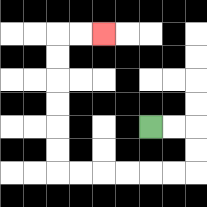{'start': '[6, 5]', 'end': '[4, 1]', 'path_directions': 'R,R,D,D,L,L,L,L,L,L,U,U,U,U,U,U,R,R', 'path_coordinates': '[[6, 5], [7, 5], [8, 5], [8, 6], [8, 7], [7, 7], [6, 7], [5, 7], [4, 7], [3, 7], [2, 7], [2, 6], [2, 5], [2, 4], [2, 3], [2, 2], [2, 1], [3, 1], [4, 1]]'}